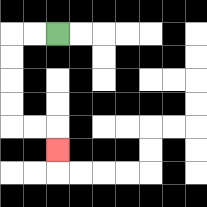{'start': '[2, 1]', 'end': '[2, 6]', 'path_directions': 'L,L,D,D,D,D,R,R,D', 'path_coordinates': '[[2, 1], [1, 1], [0, 1], [0, 2], [0, 3], [0, 4], [0, 5], [1, 5], [2, 5], [2, 6]]'}